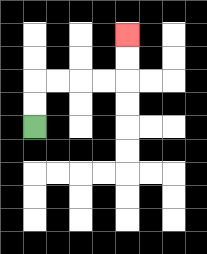{'start': '[1, 5]', 'end': '[5, 1]', 'path_directions': 'U,U,R,R,R,R,U,U', 'path_coordinates': '[[1, 5], [1, 4], [1, 3], [2, 3], [3, 3], [4, 3], [5, 3], [5, 2], [5, 1]]'}